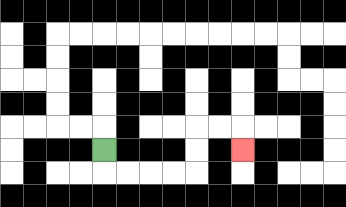{'start': '[4, 6]', 'end': '[10, 6]', 'path_directions': 'D,R,R,R,R,U,U,R,R,D', 'path_coordinates': '[[4, 6], [4, 7], [5, 7], [6, 7], [7, 7], [8, 7], [8, 6], [8, 5], [9, 5], [10, 5], [10, 6]]'}